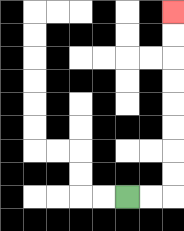{'start': '[5, 8]', 'end': '[7, 0]', 'path_directions': 'R,R,U,U,U,U,U,U,U,U', 'path_coordinates': '[[5, 8], [6, 8], [7, 8], [7, 7], [7, 6], [7, 5], [7, 4], [7, 3], [7, 2], [7, 1], [7, 0]]'}